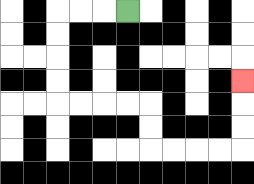{'start': '[5, 0]', 'end': '[10, 3]', 'path_directions': 'L,L,L,D,D,D,D,R,R,R,R,D,D,R,R,R,R,U,U,U', 'path_coordinates': '[[5, 0], [4, 0], [3, 0], [2, 0], [2, 1], [2, 2], [2, 3], [2, 4], [3, 4], [4, 4], [5, 4], [6, 4], [6, 5], [6, 6], [7, 6], [8, 6], [9, 6], [10, 6], [10, 5], [10, 4], [10, 3]]'}